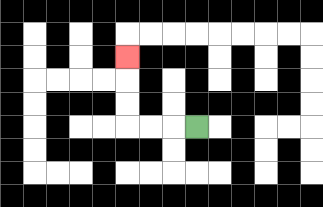{'start': '[8, 5]', 'end': '[5, 2]', 'path_directions': 'L,L,L,U,U,U', 'path_coordinates': '[[8, 5], [7, 5], [6, 5], [5, 5], [5, 4], [5, 3], [5, 2]]'}